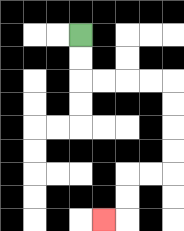{'start': '[3, 1]', 'end': '[4, 9]', 'path_directions': 'D,D,R,R,R,R,D,D,D,D,L,L,D,D,L', 'path_coordinates': '[[3, 1], [3, 2], [3, 3], [4, 3], [5, 3], [6, 3], [7, 3], [7, 4], [7, 5], [7, 6], [7, 7], [6, 7], [5, 7], [5, 8], [5, 9], [4, 9]]'}